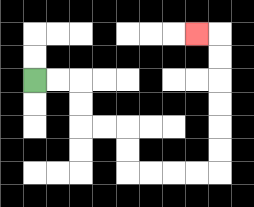{'start': '[1, 3]', 'end': '[8, 1]', 'path_directions': 'R,R,D,D,R,R,D,D,R,R,R,R,U,U,U,U,U,U,L', 'path_coordinates': '[[1, 3], [2, 3], [3, 3], [3, 4], [3, 5], [4, 5], [5, 5], [5, 6], [5, 7], [6, 7], [7, 7], [8, 7], [9, 7], [9, 6], [9, 5], [9, 4], [9, 3], [9, 2], [9, 1], [8, 1]]'}